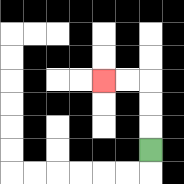{'start': '[6, 6]', 'end': '[4, 3]', 'path_directions': 'U,U,U,L,L', 'path_coordinates': '[[6, 6], [6, 5], [6, 4], [6, 3], [5, 3], [4, 3]]'}